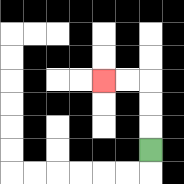{'start': '[6, 6]', 'end': '[4, 3]', 'path_directions': 'U,U,U,L,L', 'path_coordinates': '[[6, 6], [6, 5], [6, 4], [6, 3], [5, 3], [4, 3]]'}